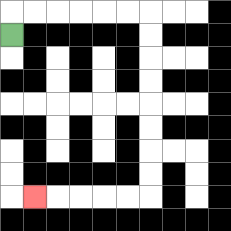{'start': '[0, 1]', 'end': '[1, 8]', 'path_directions': 'U,R,R,R,R,R,R,D,D,D,D,D,D,D,D,L,L,L,L,L', 'path_coordinates': '[[0, 1], [0, 0], [1, 0], [2, 0], [3, 0], [4, 0], [5, 0], [6, 0], [6, 1], [6, 2], [6, 3], [6, 4], [6, 5], [6, 6], [6, 7], [6, 8], [5, 8], [4, 8], [3, 8], [2, 8], [1, 8]]'}